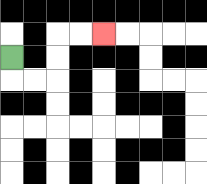{'start': '[0, 2]', 'end': '[4, 1]', 'path_directions': 'D,R,R,U,U,R,R', 'path_coordinates': '[[0, 2], [0, 3], [1, 3], [2, 3], [2, 2], [2, 1], [3, 1], [4, 1]]'}